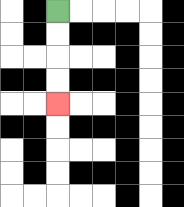{'start': '[2, 0]', 'end': '[2, 4]', 'path_directions': 'D,D,D,D', 'path_coordinates': '[[2, 0], [2, 1], [2, 2], [2, 3], [2, 4]]'}